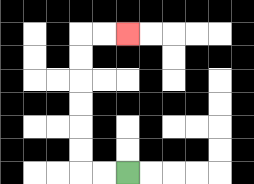{'start': '[5, 7]', 'end': '[5, 1]', 'path_directions': 'L,L,U,U,U,U,U,U,R,R', 'path_coordinates': '[[5, 7], [4, 7], [3, 7], [3, 6], [3, 5], [3, 4], [3, 3], [3, 2], [3, 1], [4, 1], [5, 1]]'}